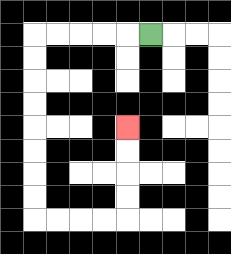{'start': '[6, 1]', 'end': '[5, 5]', 'path_directions': 'L,L,L,L,L,D,D,D,D,D,D,D,D,R,R,R,R,U,U,U,U', 'path_coordinates': '[[6, 1], [5, 1], [4, 1], [3, 1], [2, 1], [1, 1], [1, 2], [1, 3], [1, 4], [1, 5], [1, 6], [1, 7], [1, 8], [1, 9], [2, 9], [3, 9], [4, 9], [5, 9], [5, 8], [5, 7], [5, 6], [5, 5]]'}